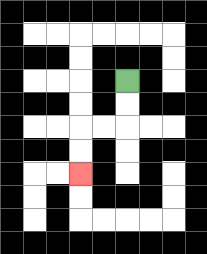{'start': '[5, 3]', 'end': '[3, 7]', 'path_directions': 'D,D,L,L,D,D', 'path_coordinates': '[[5, 3], [5, 4], [5, 5], [4, 5], [3, 5], [3, 6], [3, 7]]'}